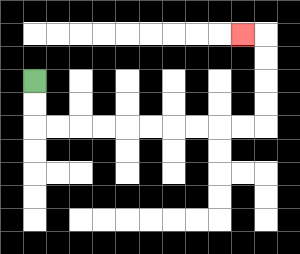{'start': '[1, 3]', 'end': '[10, 1]', 'path_directions': 'D,D,R,R,R,R,R,R,R,R,R,R,U,U,U,U,L', 'path_coordinates': '[[1, 3], [1, 4], [1, 5], [2, 5], [3, 5], [4, 5], [5, 5], [6, 5], [7, 5], [8, 5], [9, 5], [10, 5], [11, 5], [11, 4], [11, 3], [11, 2], [11, 1], [10, 1]]'}